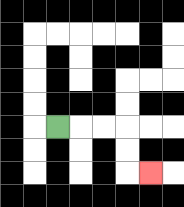{'start': '[2, 5]', 'end': '[6, 7]', 'path_directions': 'R,R,R,D,D,R', 'path_coordinates': '[[2, 5], [3, 5], [4, 5], [5, 5], [5, 6], [5, 7], [6, 7]]'}